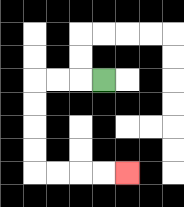{'start': '[4, 3]', 'end': '[5, 7]', 'path_directions': 'L,L,L,D,D,D,D,R,R,R,R', 'path_coordinates': '[[4, 3], [3, 3], [2, 3], [1, 3], [1, 4], [1, 5], [1, 6], [1, 7], [2, 7], [3, 7], [4, 7], [5, 7]]'}